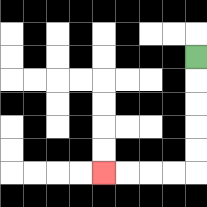{'start': '[8, 2]', 'end': '[4, 7]', 'path_directions': 'D,D,D,D,D,L,L,L,L', 'path_coordinates': '[[8, 2], [8, 3], [8, 4], [8, 5], [8, 6], [8, 7], [7, 7], [6, 7], [5, 7], [4, 7]]'}